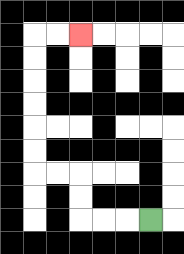{'start': '[6, 9]', 'end': '[3, 1]', 'path_directions': 'L,L,L,U,U,L,L,U,U,U,U,U,U,R,R', 'path_coordinates': '[[6, 9], [5, 9], [4, 9], [3, 9], [3, 8], [3, 7], [2, 7], [1, 7], [1, 6], [1, 5], [1, 4], [1, 3], [1, 2], [1, 1], [2, 1], [3, 1]]'}